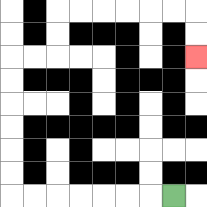{'start': '[7, 8]', 'end': '[8, 2]', 'path_directions': 'L,L,L,L,L,L,L,U,U,U,U,U,U,R,R,U,U,R,R,R,R,R,R,D,D', 'path_coordinates': '[[7, 8], [6, 8], [5, 8], [4, 8], [3, 8], [2, 8], [1, 8], [0, 8], [0, 7], [0, 6], [0, 5], [0, 4], [0, 3], [0, 2], [1, 2], [2, 2], [2, 1], [2, 0], [3, 0], [4, 0], [5, 0], [6, 0], [7, 0], [8, 0], [8, 1], [8, 2]]'}